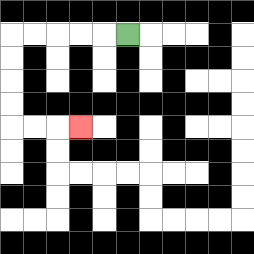{'start': '[5, 1]', 'end': '[3, 5]', 'path_directions': 'L,L,L,L,L,D,D,D,D,R,R,R', 'path_coordinates': '[[5, 1], [4, 1], [3, 1], [2, 1], [1, 1], [0, 1], [0, 2], [0, 3], [0, 4], [0, 5], [1, 5], [2, 5], [3, 5]]'}